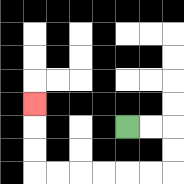{'start': '[5, 5]', 'end': '[1, 4]', 'path_directions': 'R,R,D,D,L,L,L,L,L,L,U,U,U', 'path_coordinates': '[[5, 5], [6, 5], [7, 5], [7, 6], [7, 7], [6, 7], [5, 7], [4, 7], [3, 7], [2, 7], [1, 7], [1, 6], [1, 5], [1, 4]]'}